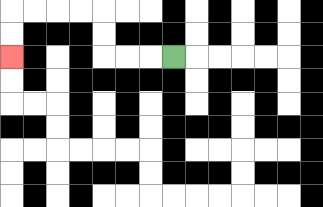{'start': '[7, 2]', 'end': '[0, 2]', 'path_directions': 'L,L,L,U,U,L,L,L,L,D,D', 'path_coordinates': '[[7, 2], [6, 2], [5, 2], [4, 2], [4, 1], [4, 0], [3, 0], [2, 0], [1, 0], [0, 0], [0, 1], [0, 2]]'}